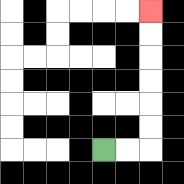{'start': '[4, 6]', 'end': '[6, 0]', 'path_directions': 'R,R,U,U,U,U,U,U', 'path_coordinates': '[[4, 6], [5, 6], [6, 6], [6, 5], [6, 4], [6, 3], [6, 2], [6, 1], [6, 0]]'}